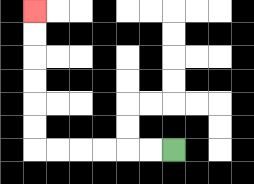{'start': '[7, 6]', 'end': '[1, 0]', 'path_directions': 'L,L,L,L,L,L,U,U,U,U,U,U', 'path_coordinates': '[[7, 6], [6, 6], [5, 6], [4, 6], [3, 6], [2, 6], [1, 6], [1, 5], [1, 4], [1, 3], [1, 2], [1, 1], [1, 0]]'}